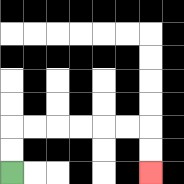{'start': '[0, 7]', 'end': '[6, 7]', 'path_directions': 'U,U,R,R,R,R,R,R,D,D', 'path_coordinates': '[[0, 7], [0, 6], [0, 5], [1, 5], [2, 5], [3, 5], [4, 5], [5, 5], [6, 5], [6, 6], [6, 7]]'}